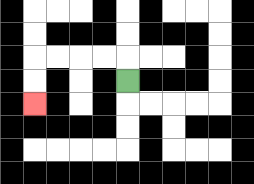{'start': '[5, 3]', 'end': '[1, 4]', 'path_directions': 'U,L,L,L,L,D,D', 'path_coordinates': '[[5, 3], [5, 2], [4, 2], [3, 2], [2, 2], [1, 2], [1, 3], [1, 4]]'}